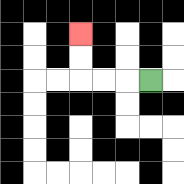{'start': '[6, 3]', 'end': '[3, 1]', 'path_directions': 'L,L,L,U,U', 'path_coordinates': '[[6, 3], [5, 3], [4, 3], [3, 3], [3, 2], [3, 1]]'}